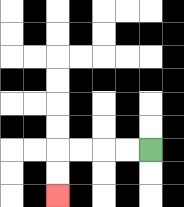{'start': '[6, 6]', 'end': '[2, 8]', 'path_directions': 'L,L,L,L,D,D', 'path_coordinates': '[[6, 6], [5, 6], [4, 6], [3, 6], [2, 6], [2, 7], [2, 8]]'}